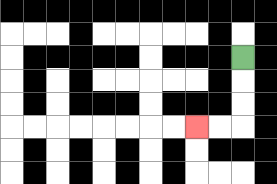{'start': '[10, 2]', 'end': '[8, 5]', 'path_directions': 'D,D,D,L,L', 'path_coordinates': '[[10, 2], [10, 3], [10, 4], [10, 5], [9, 5], [8, 5]]'}